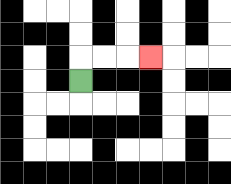{'start': '[3, 3]', 'end': '[6, 2]', 'path_directions': 'U,R,R,R', 'path_coordinates': '[[3, 3], [3, 2], [4, 2], [5, 2], [6, 2]]'}